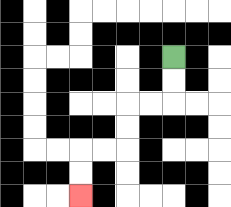{'start': '[7, 2]', 'end': '[3, 8]', 'path_directions': 'D,D,L,L,D,D,L,L,D,D', 'path_coordinates': '[[7, 2], [7, 3], [7, 4], [6, 4], [5, 4], [5, 5], [5, 6], [4, 6], [3, 6], [3, 7], [3, 8]]'}